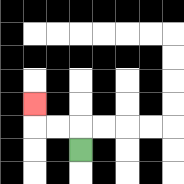{'start': '[3, 6]', 'end': '[1, 4]', 'path_directions': 'U,L,L,U', 'path_coordinates': '[[3, 6], [3, 5], [2, 5], [1, 5], [1, 4]]'}